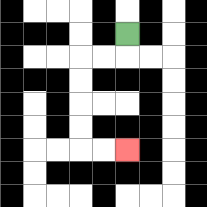{'start': '[5, 1]', 'end': '[5, 6]', 'path_directions': 'D,L,L,D,D,D,D,R,R', 'path_coordinates': '[[5, 1], [5, 2], [4, 2], [3, 2], [3, 3], [3, 4], [3, 5], [3, 6], [4, 6], [5, 6]]'}